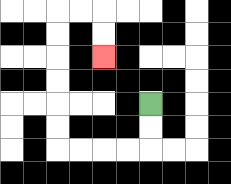{'start': '[6, 4]', 'end': '[4, 2]', 'path_directions': 'D,D,L,L,L,L,U,U,U,U,U,U,R,R,D,D', 'path_coordinates': '[[6, 4], [6, 5], [6, 6], [5, 6], [4, 6], [3, 6], [2, 6], [2, 5], [2, 4], [2, 3], [2, 2], [2, 1], [2, 0], [3, 0], [4, 0], [4, 1], [4, 2]]'}